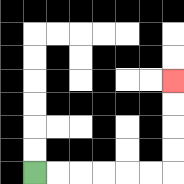{'start': '[1, 7]', 'end': '[7, 3]', 'path_directions': 'R,R,R,R,R,R,U,U,U,U', 'path_coordinates': '[[1, 7], [2, 7], [3, 7], [4, 7], [5, 7], [6, 7], [7, 7], [7, 6], [7, 5], [7, 4], [7, 3]]'}